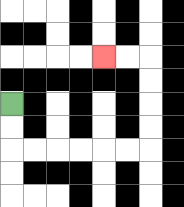{'start': '[0, 4]', 'end': '[4, 2]', 'path_directions': 'D,D,R,R,R,R,R,R,U,U,U,U,L,L', 'path_coordinates': '[[0, 4], [0, 5], [0, 6], [1, 6], [2, 6], [3, 6], [4, 6], [5, 6], [6, 6], [6, 5], [6, 4], [6, 3], [6, 2], [5, 2], [4, 2]]'}